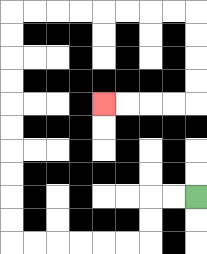{'start': '[8, 8]', 'end': '[4, 4]', 'path_directions': 'L,L,D,D,L,L,L,L,L,L,U,U,U,U,U,U,U,U,U,U,R,R,R,R,R,R,R,R,D,D,D,D,L,L,L,L', 'path_coordinates': '[[8, 8], [7, 8], [6, 8], [6, 9], [6, 10], [5, 10], [4, 10], [3, 10], [2, 10], [1, 10], [0, 10], [0, 9], [0, 8], [0, 7], [0, 6], [0, 5], [0, 4], [0, 3], [0, 2], [0, 1], [0, 0], [1, 0], [2, 0], [3, 0], [4, 0], [5, 0], [6, 0], [7, 0], [8, 0], [8, 1], [8, 2], [8, 3], [8, 4], [7, 4], [6, 4], [5, 4], [4, 4]]'}